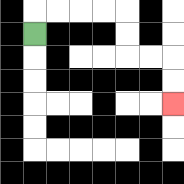{'start': '[1, 1]', 'end': '[7, 4]', 'path_directions': 'U,R,R,R,R,D,D,R,R,D,D', 'path_coordinates': '[[1, 1], [1, 0], [2, 0], [3, 0], [4, 0], [5, 0], [5, 1], [5, 2], [6, 2], [7, 2], [7, 3], [7, 4]]'}